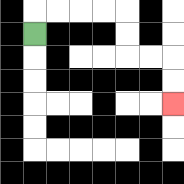{'start': '[1, 1]', 'end': '[7, 4]', 'path_directions': 'U,R,R,R,R,D,D,R,R,D,D', 'path_coordinates': '[[1, 1], [1, 0], [2, 0], [3, 0], [4, 0], [5, 0], [5, 1], [5, 2], [6, 2], [7, 2], [7, 3], [7, 4]]'}